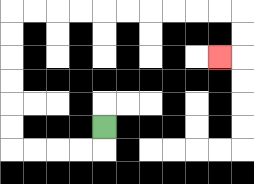{'start': '[4, 5]', 'end': '[9, 2]', 'path_directions': 'D,L,L,L,L,U,U,U,U,U,U,R,R,R,R,R,R,R,R,R,R,D,D,L', 'path_coordinates': '[[4, 5], [4, 6], [3, 6], [2, 6], [1, 6], [0, 6], [0, 5], [0, 4], [0, 3], [0, 2], [0, 1], [0, 0], [1, 0], [2, 0], [3, 0], [4, 0], [5, 0], [6, 0], [7, 0], [8, 0], [9, 0], [10, 0], [10, 1], [10, 2], [9, 2]]'}